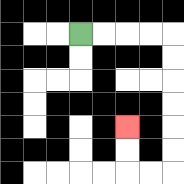{'start': '[3, 1]', 'end': '[5, 5]', 'path_directions': 'R,R,R,R,D,D,D,D,D,D,L,L,U,U', 'path_coordinates': '[[3, 1], [4, 1], [5, 1], [6, 1], [7, 1], [7, 2], [7, 3], [7, 4], [7, 5], [7, 6], [7, 7], [6, 7], [5, 7], [5, 6], [5, 5]]'}